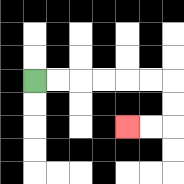{'start': '[1, 3]', 'end': '[5, 5]', 'path_directions': 'R,R,R,R,R,R,D,D,L,L', 'path_coordinates': '[[1, 3], [2, 3], [3, 3], [4, 3], [5, 3], [6, 3], [7, 3], [7, 4], [7, 5], [6, 5], [5, 5]]'}